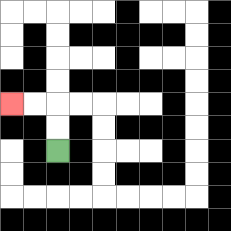{'start': '[2, 6]', 'end': '[0, 4]', 'path_directions': 'U,U,L,L', 'path_coordinates': '[[2, 6], [2, 5], [2, 4], [1, 4], [0, 4]]'}